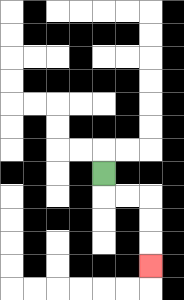{'start': '[4, 7]', 'end': '[6, 11]', 'path_directions': 'D,R,R,D,D,D', 'path_coordinates': '[[4, 7], [4, 8], [5, 8], [6, 8], [6, 9], [6, 10], [6, 11]]'}